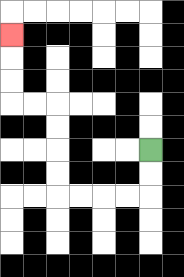{'start': '[6, 6]', 'end': '[0, 1]', 'path_directions': 'D,D,L,L,L,L,U,U,U,U,L,L,U,U,U', 'path_coordinates': '[[6, 6], [6, 7], [6, 8], [5, 8], [4, 8], [3, 8], [2, 8], [2, 7], [2, 6], [2, 5], [2, 4], [1, 4], [0, 4], [0, 3], [0, 2], [0, 1]]'}